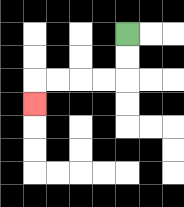{'start': '[5, 1]', 'end': '[1, 4]', 'path_directions': 'D,D,L,L,L,L,D', 'path_coordinates': '[[5, 1], [5, 2], [5, 3], [4, 3], [3, 3], [2, 3], [1, 3], [1, 4]]'}